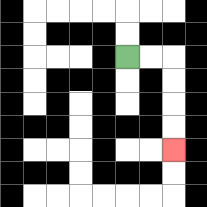{'start': '[5, 2]', 'end': '[7, 6]', 'path_directions': 'R,R,D,D,D,D', 'path_coordinates': '[[5, 2], [6, 2], [7, 2], [7, 3], [7, 4], [7, 5], [7, 6]]'}